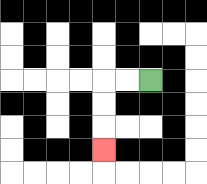{'start': '[6, 3]', 'end': '[4, 6]', 'path_directions': 'L,L,D,D,D', 'path_coordinates': '[[6, 3], [5, 3], [4, 3], [4, 4], [4, 5], [4, 6]]'}